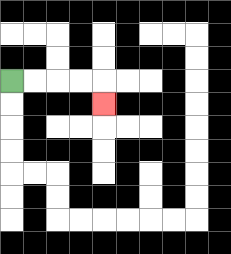{'start': '[0, 3]', 'end': '[4, 4]', 'path_directions': 'R,R,R,R,D', 'path_coordinates': '[[0, 3], [1, 3], [2, 3], [3, 3], [4, 3], [4, 4]]'}